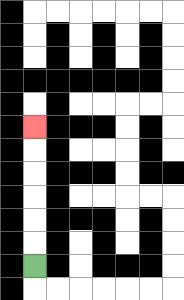{'start': '[1, 11]', 'end': '[1, 5]', 'path_directions': 'U,U,U,U,U,U', 'path_coordinates': '[[1, 11], [1, 10], [1, 9], [1, 8], [1, 7], [1, 6], [1, 5]]'}